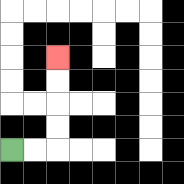{'start': '[0, 6]', 'end': '[2, 2]', 'path_directions': 'R,R,U,U,U,U', 'path_coordinates': '[[0, 6], [1, 6], [2, 6], [2, 5], [2, 4], [2, 3], [2, 2]]'}